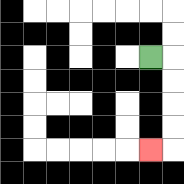{'start': '[6, 2]', 'end': '[6, 6]', 'path_directions': 'R,D,D,D,D,L', 'path_coordinates': '[[6, 2], [7, 2], [7, 3], [7, 4], [7, 5], [7, 6], [6, 6]]'}